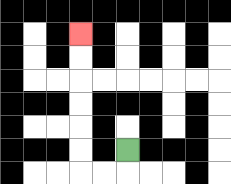{'start': '[5, 6]', 'end': '[3, 1]', 'path_directions': 'D,L,L,U,U,U,U,U,U', 'path_coordinates': '[[5, 6], [5, 7], [4, 7], [3, 7], [3, 6], [3, 5], [3, 4], [3, 3], [3, 2], [3, 1]]'}